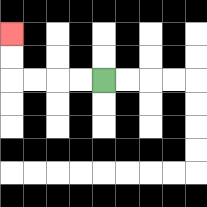{'start': '[4, 3]', 'end': '[0, 1]', 'path_directions': 'L,L,L,L,U,U', 'path_coordinates': '[[4, 3], [3, 3], [2, 3], [1, 3], [0, 3], [0, 2], [0, 1]]'}